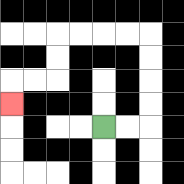{'start': '[4, 5]', 'end': '[0, 4]', 'path_directions': 'R,R,U,U,U,U,L,L,L,L,D,D,L,L,D', 'path_coordinates': '[[4, 5], [5, 5], [6, 5], [6, 4], [6, 3], [6, 2], [6, 1], [5, 1], [4, 1], [3, 1], [2, 1], [2, 2], [2, 3], [1, 3], [0, 3], [0, 4]]'}